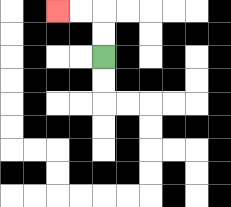{'start': '[4, 2]', 'end': '[2, 0]', 'path_directions': 'U,U,L,L', 'path_coordinates': '[[4, 2], [4, 1], [4, 0], [3, 0], [2, 0]]'}